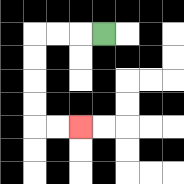{'start': '[4, 1]', 'end': '[3, 5]', 'path_directions': 'L,L,L,D,D,D,D,R,R', 'path_coordinates': '[[4, 1], [3, 1], [2, 1], [1, 1], [1, 2], [1, 3], [1, 4], [1, 5], [2, 5], [3, 5]]'}